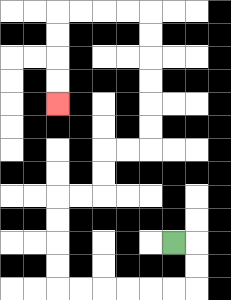{'start': '[7, 10]', 'end': '[2, 4]', 'path_directions': 'R,D,D,L,L,L,L,L,L,U,U,U,U,R,R,U,U,R,R,U,U,U,U,U,U,L,L,L,L,D,D,D,D', 'path_coordinates': '[[7, 10], [8, 10], [8, 11], [8, 12], [7, 12], [6, 12], [5, 12], [4, 12], [3, 12], [2, 12], [2, 11], [2, 10], [2, 9], [2, 8], [3, 8], [4, 8], [4, 7], [4, 6], [5, 6], [6, 6], [6, 5], [6, 4], [6, 3], [6, 2], [6, 1], [6, 0], [5, 0], [4, 0], [3, 0], [2, 0], [2, 1], [2, 2], [2, 3], [2, 4]]'}